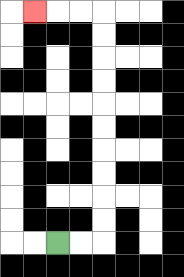{'start': '[2, 10]', 'end': '[1, 0]', 'path_directions': 'R,R,U,U,U,U,U,U,U,U,U,U,L,L,L', 'path_coordinates': '[[2, 10], [3, 10], [4, 10], [4, 9], [4, 8], [4, 7], [4, 6], [4, 5], [4, 4], [4, 3], [4, 2], [4, 1], [4, 0], [3, 0], [2, 0], [1, 0]]'}